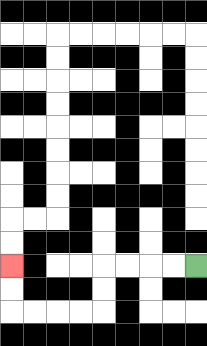{'start': '[8, 11]', 'end': '[0, 11]', 'path_directions': 'L,L,L,L,D,D,L,L,L,L,U,U', 'path_coordinates': '[[8, 11], [7, 11], [6, 11], [5, 11], [4, 11], [4, 12], [4, 13], [3, 13], [2, 13], [1, 13], [0, 13], [0, 12], [0, 11]]'}